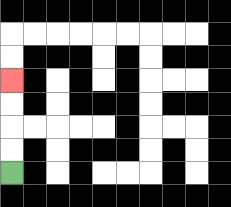{'start': '[0, 7]', 'end': '[0, 3]', 'path_directions': 'U,U,U,U', 'path_coordinates': '[[0, 7], [0, 6], [0, 5], [0, 4], [0, 3]]'}